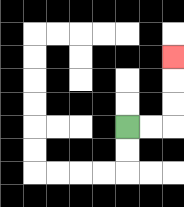{'start': '[5, 5]', 'end': '[7, 2]', 'path_directions': 'R,R,U,U,U', 'path_coordinates': '[[5, 5], [6, 5], [7, 5], [7, 4], [7, 3], [7, 2]]'}